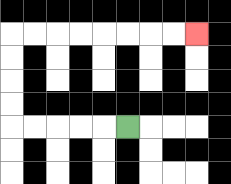{'start': '[5, 5]', 'end': '[8, 1]', 'path_directions': 'L,L,L,L,L,U,U,U,U,R,R,R,R,R,R,R,R', 'path_coordinates': '[[5, 5], [4, 5], [3, 5], [2, 5], [1, 5], [0, 5], [0, 4], [0, 3], [0, 2], [0, 1], [1, 1], [2, 1], [3, 1], [4, 1], [5, 1], [6, 1], [7, 1], [8, 1]]'}